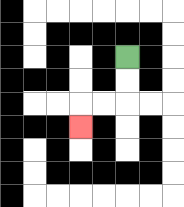{'start': '[5, 2]', 'end': '[3, 5]', 'path_directions': 'D,D,L,L,D', 'path_coordinates': '[[5, 2], [5, 3], [5, 4], [4, 4], [3, 4], [3, 5]]'}